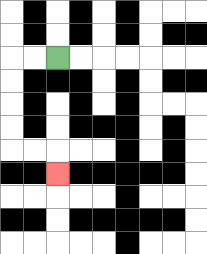{'start': '[2, 2]', 'end': '[2, 7]', 'path_directions': 'L,L,D,D,D,D,R,R,D', 'path_coordinates': '[[2, 2], [1, 2], [0, 2], [0, 3], [0, 4], [0, 5], [0, 6], [1, 6], [2, 6], [2, 7]]'}